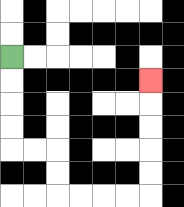{'start': '[0, 2]', 'end': '[6, 3]', 'path_directions': 'D,D,D,D,R,R,D,D,R,R,R,R,U,U,U,U,U', 'path_coordinates': '[[0, 2], [0, 3], [0, 4], [0, 5], [0, 6], [1, 6], [2, 6], [2, 7], [2, 8], [3, 8], [4, 8], [5, 8], [6, 8], [6, 7], [6, 6], [6, 5], [6, 4], [6, 3]]'}